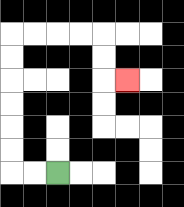{'start': '[2, 7]', 'end': '[5, 3]', 'path_directions': 'L,L,U,U,U,U,U,U,R,R,R,R,D,D,R', 'path_coordinates': '[[2, 7], [1, 7], [0, 7], [0, 6], [0, 5], [0, 4], [0, 3], [0, 2], [0, 1], [1, 1], [2, 1], [3, 1], [4, 1], [4, 2], [4, 3], [5, 3]]'}